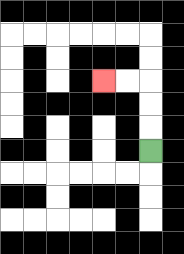{'start': '[6, 6]', 'end': '[4, 3]', 'path_directions': 'U,U,U,L,L', 'path_coordinates': '[[6, 6], [6, 5], [6, 4], [6, 3], [5, 3], [4, 3]]'}